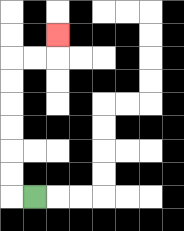{'start': '[1, 8]', 'end': '[2, 1]', 'path_directions': 'L,U,U,U,U,U,U,R,R,U', 'path_coordinates': '[[1, 8], [0, 8], [0, 7], [0, 6], [0, 5], [0, 4], [0, 3], [0, 2], [1, 2], [2, 2], [2, 1]]'}